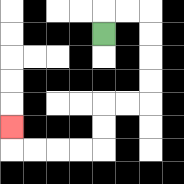{'start': '[4, 1]', 'end': '[0, 5]', 'path_directions': 'U,R,R,D,D,D,D,L,L,D,D,L,L,L,L,U', 'path_coordinates': '[[4, 1], [4, 0], [5, 0], [6, 0], [6, 1], [6, 2], [6, 3], [6, 4], [5, 4], [4, 4], [4, 5], [4, 6], [3, 6], [2, 6], [1, 6], [0, 6], [0, 5]]'}